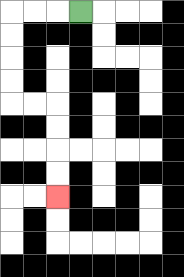{'start': '[3, 0]', 'end': '[2, 8]', 'path_directions': 'L,L,L,D,D,D,D,R,R,D,D,D,D', 'path_coordinates': '[[3, 0], [2, 0], [1, 0], [0, 0], [0, 1], [0, 2], [0, 3], [0, 4], [1, 4], [2, 4], [2, 5], [2, 6], [2, 7], [2, 8]]'}